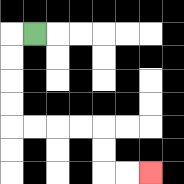{'start': '[1, 1]', 'end': '[6, 7]', 'path_directions': 'L,D,D,D,D,R,R,R,R,D,D,R,R', 'path_coordinates': '[[1, 1], [0, 1], [0, 2], [0, 3], [0, 4], [0, 5], [1, 5], [2, 5], [3, 5], [4, 5], [4, 6], [4, 7], [5, 7], [6, 7]]'}